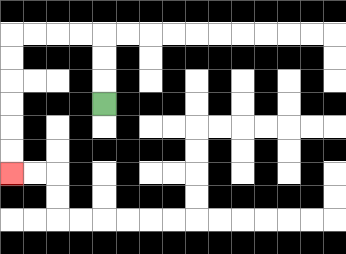{'start': '[4, 4]', 'end': '[0, 7]', 'path_directions': 'U,U,U,L,L,L,L,D,D,D,D,D,D', 'path_coordinates': '[[4, 4], [4, 3], [4, 2], [4, 1], [3, 1], [2, 1], [1, 1], [0, 1], [0, 2], [0, 3], [0, 4], [0, 5], [0, 6], [0, 7]]'}